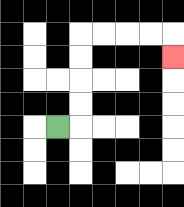{'start': '[2, 5]', 'end': '[7, 2]', 'path_directions': 'R,U,U,U,U,R,R,R,R,D', 'path_coordinates': '[[2, 5], [3, 5], [3, 4], [3, 3], [3, 2], [3, 1], [4, 1], [5, 1], [6, 1], [7, 1], [7, 2]]'}